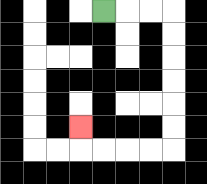{'start': '[4, 0]', 'end': '[3, 5]', 'path_directions': 'R,R,R,D,D,D,D,D,D,L,L,L,L,U', 'path_coordinates': '[[4, 0], [5, 0], [6, 0], [7, 0], [7, 1], [7, 2], [7, 3], [7, 4], [7, 5], [7, 6], [6, 6], [5, 6], [4, 6], [3, 6], [3, 5]]'}